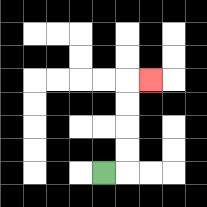{'start': '[4, 7]', 'end': '[6, 3]', 'path_directions': 'R,U,U,U,U,R', 'path_coordinates': '[[4, 7], [5, 7], [5, 6], [5, 5], [5, 4], [5, 3], [6, 3]]'}